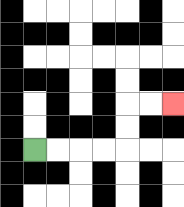{'start': '[1, 6]', 'end': '[7, 4]', 'path_directions': 'R,R,R,R,U,U,R,R', 'path_coordinates': '[[1, 6], [2, 6], [3, 6], [4, 6], [5, 6], [5, 5], [5, 4], [6, 4], [7, 4]]'}